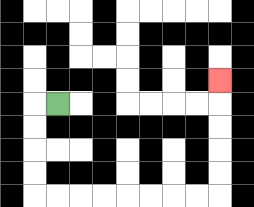{'start': '[2, 4]', 'end': '[9, 3]', 'path_directions': 'L,D,D,D,D,R,R,R,R,R,R,R,R,U,U,U,U,U', 'path_coordinates': '[[2, 4], [1, 4], [1, 5], [1, 6], [1, 7], [1, 8], [2, 8], [3, 8], [4, 8], [5, 8], [6, 8], [7, 8], [8, 8], [9, 8], [9, 7], [9, 6], [9, 5], [9, 4], [9, 3]]'}